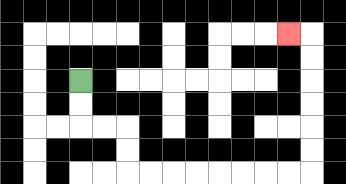{'start': '[3, 3]', 'end': '[12, 1]', 'path_directions': 'D,D,R,R,D,D,R,R,R,R,R,R,R,R,U,U,U,U,U,U,L', 'path_coordinates': '[[3, 3], [3, 4], [3, 5], [4, 5], [5, 5], [5, 6], [5, 7], [6, 7], [7, 7], [8, 7], [9, 7], [10, 7], [11, 7], [12, 7], [13, 7], [13, 6], [13, 5], [13, 4], [13, 3], [13, 2], [13, 1], [12, 1]]'}